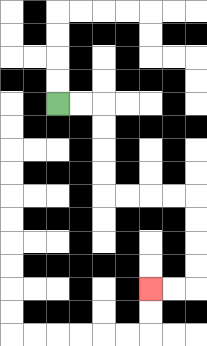{'start': '[2, 4]', 'end': '[6, 12]', 'path_directions': 'R,R,D,D,D,D,R,R,R,R,D,D,D,D,L,L', 'path_coordinates': '[[2, 4], [3, 4], [4, 4], [4, 5], [4, 6], [4, 7], [4, 8], [5, 8], [6, 8], [7, 8], [8, 8], [8, 9], [8, 10], [8, 11], [8, 12], [7, 12], [6, 12]]'}